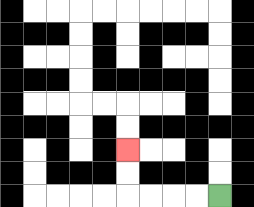{'start': '[9, 8]', 'end': '[5, 6]', 'path_directions': 'L,L,L,L,U,U', 'path_coordinates': '[[9, 8], [8, 8], [7, 8], [6, 8], [5, 8], [5, 7], [5, 6]]'}